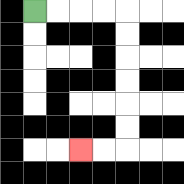{'start': '[1, 0]', 'end': '[3, 6]', 'path_directions': 'R,R,R,R,D,D,D,D,D,D,L,L', 'path_coordinates': '[[1, 0], [2, 0], [3, 0], [4, 0], [5, 0], [5, 1], [5, 2], [5, 3], [5, 4], [5, 5], [5, 6], [4, 6], [3, 6]]'}